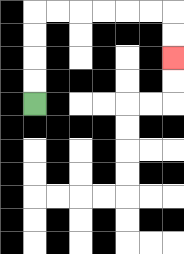{'start': '[1, 4]', 'end': '[7, 2]', 'path_directions': 'U,U,U,U,R,R,R,R,R,R,D,D', 'path_coordinates': '[[1, 4], [1, 3], [1, 2], [1, 1], [1, 0], [2, 0], [3, 0], [4, 0], [5, 0], [6, 0], [7, 0], [7, 1], [7, 2]]'}